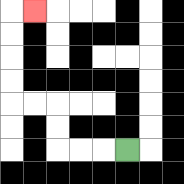{'start': '[5, 6]', 'end': '[1, 0]', 'path_directions': 'L,L,L,U,U,L,L,U,U,U,U,R', 'path_coordinates': '[[5, 6], [4, 6], [3, 6], [2, 6], [2, 5], [2, 4], [1, 4], [0, 4], [0, 3], [0, 2], [0, 1], [0, 0], [1, 0]]'}